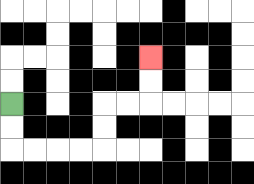{'start': '[0, 4]', 'end': '[6, 2]', 'path_directions': 'D,D,R,R,R,R,U,U,R,R,U,U', 'path_coordinates': '[[0, 4], [0, 5], [0, 6], [1, 6], [2, 6], [3, 6], [4, 6], [4, 5], [4, 4], [5, 4], [6, 4], [6, 3], [6, 2]]'}